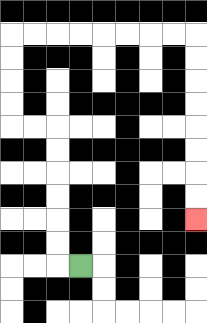{'start': '[3, 11]', 'end': '[8, 9]', 'path_directions': 'L,U,U,U,U,U,U,L,L,U,U,U,U,R,R,R,R,R,R,R,R,D,D,D,D,D,D,D,D', 'path_coordinates': '[[3, 11], [2, 11], [2, 10], [2, 9], [2, 8], [2, 7], [2, 6], [2, 5], [1, 5], [0, 5], [0, 4], [0, 3], [0, 2], [0, 1], [1, 1], [2, 1], [3, 1], [4, 1], [5, 1], [6, 1], [7, 1], [8, 1], [8, 2], [8, 3], [8, 4], [8, 5], [8, 6], [8, 7], [8, 8], [8, 9]]'}